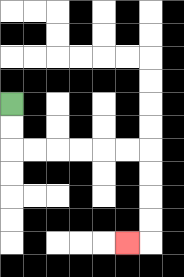{'start': '[0, 4]', 'end': '[5, 10]', 'path_directions': 'D,D,R,R,R,R,R,R,D,D,D,D,L', 'path_coordinates': '[[0, 4], [0, 5], [0, 6], [1, 6], [2, 6], [3, 6], [4, 6], [5, 6], [6, 6], [6, 7], [6, 8], [6, 9], [6, 10], [5, 10]]'}